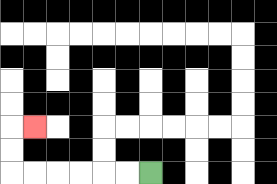{'start': '[6, 7]', 'end': '[1, 5]', 'path_directions': 'L,L,L,L,L,L,U,U,R', 'path_coordinates': '[[6, 7], [5, 7], [4, 7], [3, 7], [2, 7], [1, 7], [0, 7], [0, 6], [0, 5], [1, 5]]'}